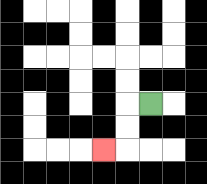{'start': '[6, 4]', 'end': '[4, 6]', 'path_directions': 'L,D,D,L', 'path_coordinates': '[[6, 4], [5, 4], [5, 5], [5, 6], [4, 6]]'}